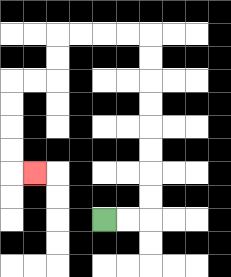{'start': '[4, 9]', 'end': '[1, 7]', 'path_directions': 'R,R,U,U,U,U,U,U,U,U,L,L,L,L,D,D,L,L,D,D,D,D,R', 'path_coordinates': '[[4, 9], [5, 9], [6, 9], [6, 8], [6, 7], [6, 6], [6, 5], [6, 4], [6, 3], [6, 2], [6, 1], [5, 1], [4, 1], [3, 1], [2, 1], [2, 2], [2, 3], [1, 3], [0, 3], [0, 4], [0, 5], [0, 6], [0, 7], [1, 7]]'}